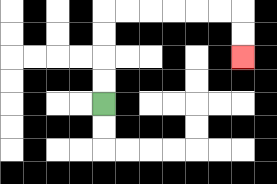{'start': '[4, 4]', 'end': '[10, 2]', 'path_directions': 'U,U,U,U,R,R,R,R,R,R,D,D', 'path_coordinates': '[[4, 4], [4, 3], [4, 2], [4, 1], [4, 0], [5, 0], [6, 0], [7, 0], [8, 0], [9, 0], [10, 0], [10, 1], [10, 2]]'}